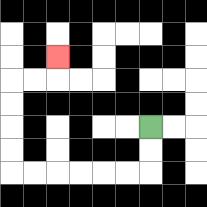{'start': '[6, 5]', 'end': '[2, 2]', 'path_directions': 'D,D,L,L,L,L,L,L,U,U,U,U,R,R,U', 'path_coordinates': '[[6, 5], [6, 6], [6, 7], [5, 7], [4, 7], [3, 7], [2, 7], [1, 7], [0, 7], [0, 6], [0, 5], [0, 4], [0, 3], [1, 3], [2, 3], [2, 2]]'}